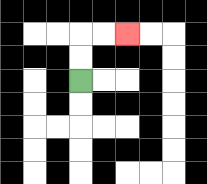{'start': '[3, 3]', 'end': '[5, 1]', 'path_directions': 'U,U,R,R', 'path_coordinates': '[[3, 3], [3, 2], [3, 1], [4, 1], [5, 1]]'}